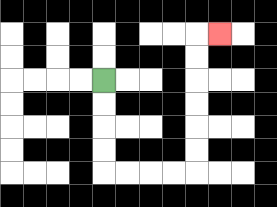{'start': '[4, 3]', 'end': '[9, 1]', 'path_directions': 'D,D,D,D,R,R,R,R,U,U,U,U,U,U,R', 'path_coordinates': '[[4, 3], [4, 4], [4, 5], [4, 6], [4, 7], [5, 7], [6, 7], [7, 7], [8, 7], [8, 6], [8, 5], [8, 4], [8, 3], [8, 2], [8, 1], [9, 1]]'}